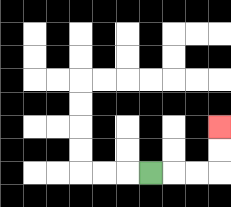{'start': '[6, 7]', 'end': '[9, 5]', 'path_directions': 'R,R,R,U,U', 'path_coordinates': '[[6, 7], [7, 7], [8, 7], [9, 7], [9, 6], [9, 5]]'}